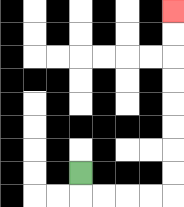{'start': '[3, 7]', 'end': '[7, 0]', 'path_directions': 'D,R,R,R,R,U,U,U,U,U,U,U,U', 'path_coordinates': '[[3, 7], [3, 8], [4, 8], [5, 8], [6, 8], [7, 8], [7, 7], [7, 6], [7, 5], [7, 4], [7, 3], [7, 2], [7, 1], [7, 0]]'}